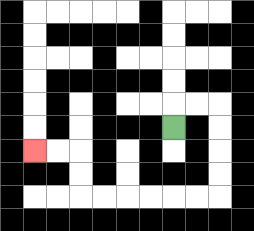{'start': '[7, 5]', 'end': '[1, 6]', 'path_directions': 'U,R,R,D,D,D,D,L,L,L,L,L,L,U,U,L,L', 'path_coordinates': '[[7, 5], [7, 4], [8, 4], [9, 4], [9, 5], [9, 6], [9, 7], [9, 8], [8, 8], [7, 8], [6, 8], [5, 8], [4, 8], [3, 8], [3, 7], [3, 6], [2, 6], [1, 6]]'}